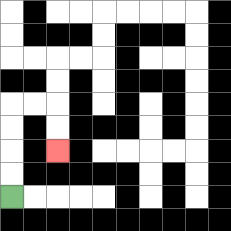{'start': '[0, 8]', 'end': '[2, 6]', 'path_directions': 'U,U,U,U,R,R,D,D', 'path_coordinates': '[[0, 8], [0, 7], [0, 6], [0, 5], [0, 4], [1, 4], [2, 4], [2, 5], [2, 6]]'}